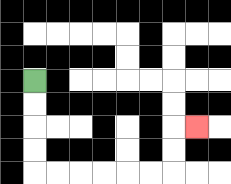{'start': '[1, 3]', 'end': '[8, 5]', 'path_directions': 'D,D,D,D,R,R,R,R,R,R,U,U,R', 'path_coordinates': '[[1, 3], [1, 4], [1, 5], [1, 6], [1, 7], [2, 7], [3, 7], [4, 7], [5, 7], [6, 7], [7, 7], [7, 6], [7, 5], [8, 5]]'}